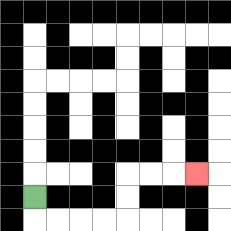{'start': '[1, 8]', 'end': '[8, 7]', 'path_directions': 'D,R,R,R,R,U,U,R,R,R', 'path_coordinates': '[[1, 8], [1, 9], [2, 9], [3, 9], [4, 9], [5, 9], [5, 8], [5, 7], [6, 7], [7, 7], [8, 7]]'}